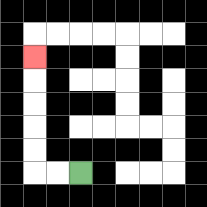{'start': '[3, 7]', 'end': '[1, 2]', 'path_directions': 'L,L,U,U,U,U,U', 'path_coordinates': '[[3, 7], [2, 7], [1, 7], [1, 6], [1, 5], [1, 4], [1, 3], [1, 2]]'}